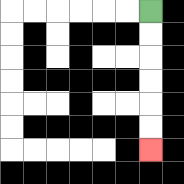{'start': '[6, 0]', 'end': '[6, 6]', 'path_directions': 'D,D,D,D,D,D', 'path_coordinates': '[[6, 0], [6, 1], [6, 2], [6, 3], [6, 4], [6, 5], [6, 6]]'}